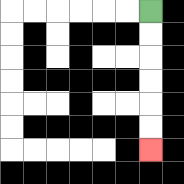{'start': '[6, 0]', 'end': '[6, 6]', 'path_directions': 'D,D,D,D,D,D', 'path_coordinates': '[[6, 0], [6, 1], [6, 2], [6, 3], [6, 4], [6, 5], [6, 6]]'}